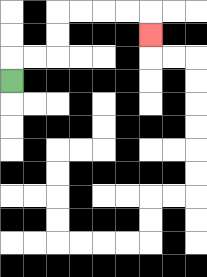{'start': '[0, 3]', 'end': '[6, 1]', 'path_directions': 'U,R,R,U,U,R,R,R,R,D', 'path_coordinates': '[[0, 3], [0, 2], [1, 2], [2, 2], [2, 1], [2, 0], [3, 0], [4, 0], [5, 0], [6, 0], [6, 1]]'}